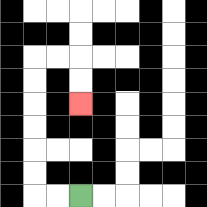{'start': '[3, 8]', 'end': '[3, 4]', 'path_directions': 'L,L,U,U,U,U,U,U,R,R,D,D', 'path_coordinates': '[[3, 8], [2, 8], [1, 8], [1, 7], [1, 6], [1, 5], [1, 4], [1, 3], [1, 2], [2, 2], [3, 2], [3, 3], [3, 4]]'}